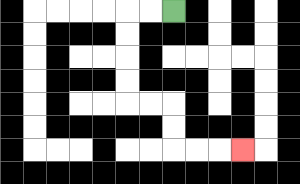{'start': '[7, 0]', 'end': '[10, 6]', 'path_directions': 'L,L,D,D,D,D,R,R,D,D,R,R,R', 'path_coordinates': '[[7, 0], [6, 0], [5, 0], [5, 1], [5, 2], [5, 3], [5, 4], [6, 4], [7, 4], [7, 5], [7, 6], [8, 6], [9, 6], [10, 6]]'}